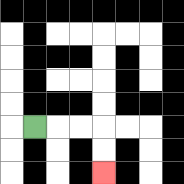{'start': '[1, 5]', 'end': '[4, 7]', 'path_directions': 'R,R,R,D,D', 'path_coordinates': '[[1, 5], [2, 5], [3, 5], [4, 5], [4, 6], [4, 7]]'}